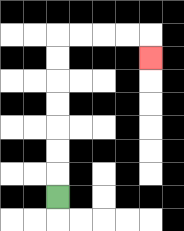{'start': '[2, 8]', 'end': '[6, 2]', 'path_directions': 'U,U,U,U,U,U,U,R,R,R,R,D', 'path_coordinates': '[[2, 8], [2, 7], [2, 6], [2, 5], [2, 4], [2, 3], [2, 2], [2, 1], [3, 1], [4, 1], [5, 1], [6, 1], [6, 2]]'}